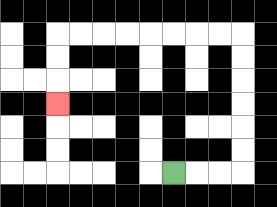{'start': '[7, 7]', 'end': '[2, 4]', 'path_directions': 'R,R,R,U,U,U,U,U,U,L,L,L,L,L,L,L,L,D,D,D', 'path_coordinates': '[[7, 7], [8, 7], [9, 7], [10, 7], [10, 6], [10, 5], [10, 4], [10, 3], [10, 2], [10, 1], [9, 1], [8, 1], [7, 1], [6, 1], [5, 1], [4, 1], [3, 1], [2, 1], [2, 2], [2, 3], [2, 4]]'}